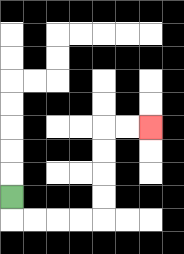{'start': '[0, 8]', 'end': '[6, 5]', 'path_directions': 'D,R,R,R,R,U,U,U,U,R,R', 'path_coordinates': '[[0, 8], [0, 9], [1, 9], [2, 9], [3, 9], [4, 9], [4, 8], [4, 7], [4, 6], [4, 5], [5, 5], [6, 5]]'}